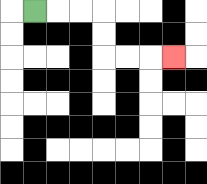{'start': '[1, 0]', 'end': '[7, 2]', 'path_directions': 'R,R,R,D,D,R,R,R', 'path_coordinates': '[[1, 0], [2, 0], [3, 0], [4, 0], [4, 1], [4, 2], [5, 2], [6, 2], [7, 2]]'}